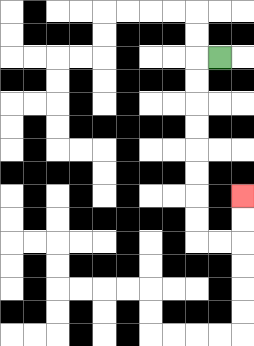{'start': '[9, 2]', 'end': '[10, 8]', 'path_directions': 'L,D,D,D,D,D,D,D,D,R,R,U,U', 'path_coordinates': '[[9, 2], [8, 2], [8, 3], [8, 4], [8, 5], [8, 6], [8, 7], [8, 8], [8, 9], [8, 10], [9, 10], [10, 10], [10, 9], [10, 8]]'}